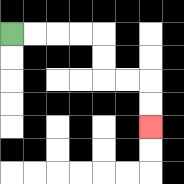{'start': '[0, 1]', 'end': '[6, 5]', 'path_directions': 'R,R,R,R,D,D,R,R,D,D', 'path_coordinates': '[[0, 1], [1, 1], [2, 1], [3, 1], [4, 1], [4, 2], [4, 3], [5, 3], [6, 3], [6, 4], [6, 5]]'}